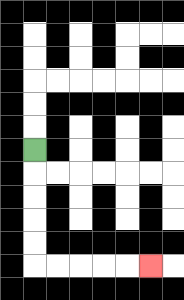{'start': '[1, 6]', 'end': '[6, 11]', 'path_directions': 'D,D,D,D,D,R,R,R,R,R', 'path_coordinates': '[[1, 6], [1, 7], [1, 8], [1, 9], [1, 10], [1, 11], [2, 11], [3, 11], [4, 11], [5, 11], [6, 11]]'}